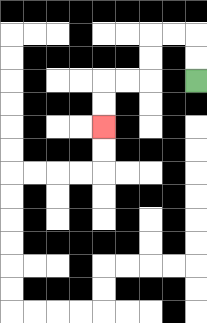{'start': '[8, 3]', 'end': '[4, 5]', 'path_directions': 'U,U,L,L,D,D,L,L,D,D', 'path_coordinates': '[[8, 3], [8, 2], [8, 1], [7, 1], [6, 1], [6, 2], [6, 3], [5, 3], [4, 3], [4, 4], [4, 5]]'}